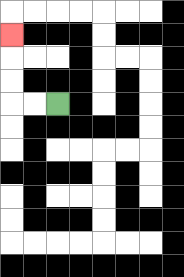{'start': '[2, 4]', 'end': '[0, 1]', 'path_directions': 'L,L,U,U,U', 'path_coordinates': '[[2, 4], [1, 4], [0, 4], [0, 3], [0, 2], [0, 1]]'}